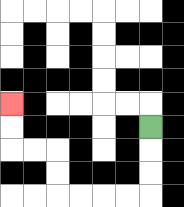{'start': '[6, 5]', 'end': '[0, 4]', 'path_directions': 'D,D,D,L,L,L,L,U,U,L,L,U,U', 'path_coordinates': '[[6, 5], [6, 6], [6, 7], [6, 8], [5, 8], [4, 8], [3, 8], [2, 8], [2, 7], [2, 6], [1, 6], [0, 6], [0, 5], [0, 4]]'}